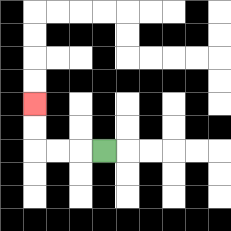{'start': '[4, 6]', 'end': '[1, 4]', 'path_directions': 'L,L,L,U,U', 'path_coordinates': '[[4, 6], [3, 6], [2, 6], [1, 6], [1, 5], [1, 4]]'}